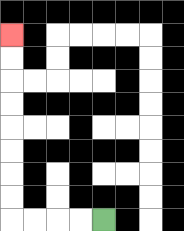{'start': '[4, 9]', 'end': '[0, 1]', 'path_directions': 'L,L,L,L,U,U,U,U,U,U,U,U', 'path_coordinates': '[[4, 9], [3, 9], [2, 9], [1, 9], [0, 9], [0, 8], [0, 7], [0, 6], [0, 5], [0, 4], [0, 3], [0, 2], [0, 1]]'}